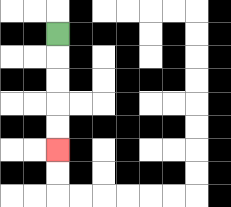{'start': '[2, 1]', 'end': '[2, 6]', 'path_directions': 'D,D,D,D,D', 'path_coordinates': '[[2, 1], [2, 2], [2, 3], [2, 4], [2, 5], [2, 6]]'}